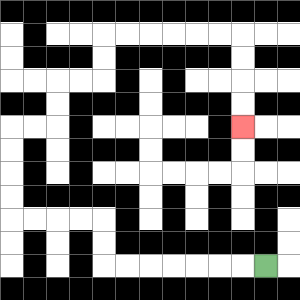{'start': '[11, 11]', 'end': '[10, 5]', 'path_directions': 'L,L,L,L,L,L,L,U,U,L,L,L,L,U,U,U,U,R,R,U,U,R,R,U,U,R,R,R,R,R,R,D,D,D,D', 'path_coordinates': '[[11, 11], [10, 11], [9, 11], [8, 11], [7, 11], [6, 11], [5, 11], [4, 11], [4, 10], [4, 9], [3, 9], [2, 9], [1, 9], [0, 9], [0, 8], [0, 7], [0, 6], [0, 5], [1, 5], [2, 5], [2, 4], [2, 3], [3, 3], [4, 3], [4, 2], [4, 1], [5, 1], [6, 1], [7, 1], [8, 1], [9, 1], [10, 1], [10, 2], [10, 3], [10, 4], [10, 5]]'}